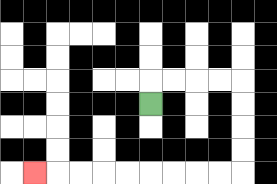{'start': '[6, 4]', 'end': '[1, 7]', 'path_directions': 'U,R,R,R,R,D,D,D,D,L,L,L,L,L,L,L,L,L', 'path_coordinates': '[[6, 4], [6, 3], [7, 3], [8, 3], [9, 3], [10, 3], [10, 4], [10, 5], [10, 6], [10, 7], [9, 7], [8, 7], [7, 7], [6, 7], [5, 7], [4, 7], [3, 7], [2, 7], [1, 7]]'}